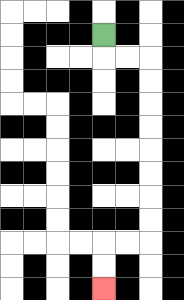{'start': '[4, 1]', 'end': '[4, 12]', 'path_directions': 'D,R,R,D,D,D,D,D,D,D,D,L,L,D,D', 'path_coordinates': '[[4, 1], [4, 2], [5, 2], [6, 2], [6, 3], [6, 4], [6, 5], [6, 6], [6, 7], [6, 8], [6, 9], [6, 10], [5, 10], [4, 10], [4, 11], [4, 12]]'}